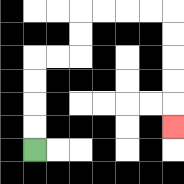{'start': '[1, 6]', 'end': '[7, 5]', 'path_directions': 'U,U,U,U,R,R,U,U,R,R,R,R,D,D,D,D,D', 'path_coordinates': '[[1, 6], [1, 5], [1, 4], [1, 3], [1, 2], [2, 2], [3, 2], [3, 1], [3, 0], [4, 0], [5, 0], [6, 0], [7, 0], [7, 1], [7, 2], [7, 3], [7, 4], [7, 5]]'}